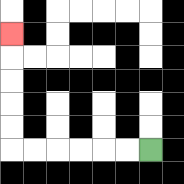{'start': '[6, 6]', 'end': '[0, 1]', 'path_directions': 'L,L,L,L,L,L,U,U,U,U,U', 'path_coordinates': '[[6, 6], [5, 6], [4, 6], [3, 6], [2, 6], [1, 6], [0, 6], [0, 5], [0, 4], [0, 3], [0, 2], [0, 1]]'}